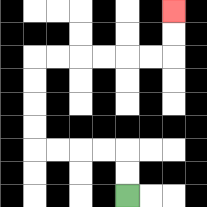{'start': '[5, 8]', 'end': '[7, 0]', 'path_directions': 'U,U,L,L,L,L,U,U,U,U,R,R,R,R,R,R,U,U', 'path_coordinates': '[[5, 8], [5, 7], [5, 6], [4, 6], [3, 6], [2, 6], [1, 6], [1, 5], [1, 4], [1, 3], [1, 2], [2, 2], [3, 2], [4, 2], [5, 2], [6, 2], [7, 2], [7, 1], [7, 0]]'}